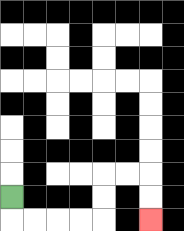{'start': '[0, 8]', 'end': '[6, 9]', 'path_directions': 'D,R,R,R,R,U,U,R,R,D,D', 'path_coordinates': '[[0, 8], [0, 9], [1, 9], [2, 9], [3, 9], [4, 9], [4, 8], [4, 7], [5, 7], [6, 7], [6, 8], [6, 9]]'}